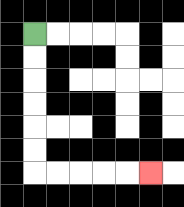{'start': '[1, 1]', 'end': '[6, 7]', 'path_directions': 'D,D,D,D,D,D,R,R,R,R,R', 'path_coordinates': '[[1, 1], [1, 2], [1, 3], [1, 4], [1, 5], [1, 6], [1, 7], [2, 7], [3, 7], [4, 7], [5, 7], [6, 7]]'}